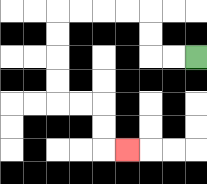{'start': '[8, 2]', 'end': '[5, 6]', 'path_directions': 'L,L,U,U,L,L,L,L,D,D,D,D,R,R,D,D,R', 'path_coordinates': '[[8, 2], [7, 2], [6, 2], [6, 1], [6, 0], [5, 0], [4, 0], [3, 0], [2, 0], [2, 1], [2, 2], [2, 3], [2, 4], [3, 4], [4, 4], [4, 5], [4, 6], [5, 6]]'}